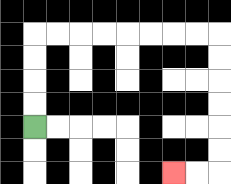{'start': '[1, 5]', 'end': '[7, 7]', 'path_directions': 'U,U,U,U,R,R,R,R,R,R,R,R,D,D,D,D,D,D,L,L', 'path_coordinates': '[[1, 5], [1, 4], [1, 3], [1, 2], [1, 1], [2, 1], [3, 1], [4, 1], [5, 1], [6, 1], [7, 1], [8, 1], [9, 1], [9, 2], [9, 3], [9, 4], [9, 5], [9, 6], [9, 7], [8, 7], [7, 7]]'}